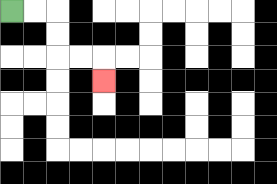{'start': '[0, 0]', 'end': '[4, 3]', 'path_directions': 'R,R,D,D,R,R,D', 'path_coordinates': '[[0, 0], [1, 0], [2, 0], [2, 1], [2, 2], [3, 2], [4, 2], [4, 3]]'}